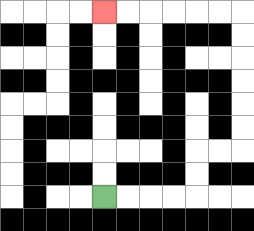{'start': '[4, 8]', 'end': '[4, 0]', 'path_directions': 'R,R,R,R,U,U,R,R,U,U,U,U,U,U,L,L,L,L,L,L', 'path_coordinates': '[[4, 8], [5, 8], [6, 8], [7, 8], [8, 8], [8, 7], [8, 6], [9, 6], [10, 6], [10, 5], [10, 4], [10, 3], [10, 2], [10, 1], [10, 0], [9, 0], [8, 0], [7, 0], [6, 0], [5, 0], [4, 0]]'}